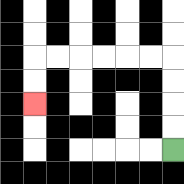{'start': '[7, 6]', 'end': '[1, 4]', 'path_directions': 'U,U,U,U,L,L,L,L,L,L,D,D', 'path_coordinates': '[[7, 6], [7, 5], [7, 4], [7, 3], [7, 2], [6, 2], [5, 2], [4, 2], [3, 2], [2, 2], [1, 2], [1, 3], [1, 4]]'}